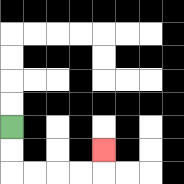{'start': '[0, 5]', 'end': '[4, 6]', 'path_directions': 'D,D,R,R,R,R,U', 'path_coordinates': '[[0, 5], [0, 6], [0, 7], [1, 7], [2, 7], [3, 7], [4, 7], [4, 6]]'}